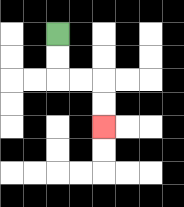{'start': '[2, 1]', 'end': '[4, 5]', 'path_directions': 'D,D,R,R,D,D', 'path_coordinates': '[[2, 1], [2, 2], [2, 3], [3, 3], [4, 3], [4, 4], [4, 5]]'}